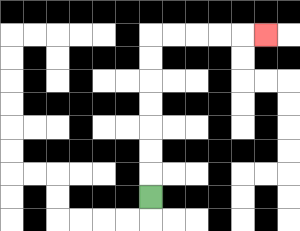{'start': '[6, 8]', 'end': '[11, 1]', 'path_directions': 'U,U,U,U,U,U,U,R,R,R,R,R', 'path_coordinates': '[[6, 8], [6, 7], [6, 6], [6, 5], [6, 4], [6, 3], [6, 2], [6, 1], [7, 1], [8, 1], [9, 1], [10, 1], [11, 1]]'}